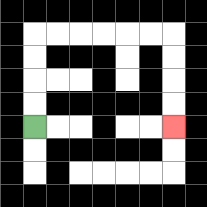{'start': '[1, 5]', 'end': '[7, 5]', 'path_directions': 'U,U,U,U,R,R,R,R,R,R,D,D,D,D', 'path_coordinates': '[[1, 5], [1, 4], [1, 3], [1, 2], [1, 1], [2, 1], [3, 1], [4, 1], [5, 1], [6, 1], [7, 1], [7, 2], [7, 3], [7, 4], [7, 5]]'}